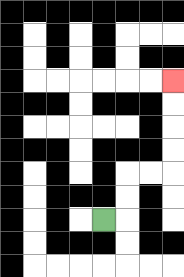{'start': '[4, 9]', 'end': '[7, 3]', 'path_directions': 'R,U,U,R,R,U,U,U,U', 'path_coordinates': '[[4, 9], [5, 9], [5, 8], [5, 7], [6, 7], [7, 7], [7, 6], [7, 5], [7, 4], [7, 3]]'}